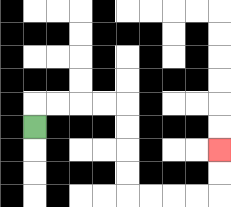{'start': '[1, 5]', 'end': '[9, 6]', 'path_directions': 'U,R,R,R,R,D,D,D,D,R,R,R,R,U,U', 'path_coordinates': '[[1, 5], [1, 4], [2, 4], [3, 4], [4, 4], [5, 4], [5, 5], [5, 6], [5, 7], [5, 8], [6, 8], [7, 8], [8, 8], [9, 8], [9, 7], [9, 6]]'}